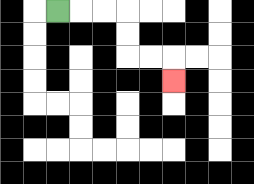{'start': '[2, 0]', 'end': '[7, 3]', 'path_directions': 'R,R,R,D,D,R,R,D', 'path_coordinates': '[[2, 0], [3, 0], [4, 0], [5, 0], [5, 1], [5, 2], [6, 2], [7, 2], [7, 3]]'}